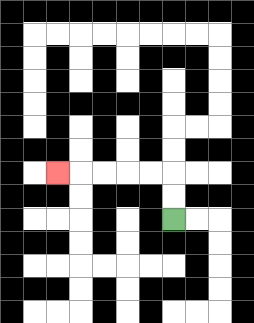{'start': '[7, 9]', 'end': '[2, 7]', 'path_directions': 'U,U,L,L,L,L,L', 'path_coordinates': '[[7, 9], [7, 8], [7, 7], [6, 7], [5, 7], [4, 7], [3, 7], [2, 7]]'}